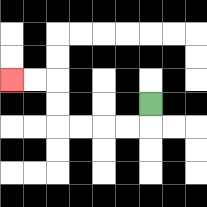{'start': '[6, 4]', 'end': '[0, 3]', 'path_directions': 'D,L,L,L,L,U,U,L,L', 'path_coordinates': '[[6, 4], [6, 5], [5, 5], [4, 5], [3, 5], [2, 5], [2, 4], [2, 3], [1, 3], [0, 3]]'}